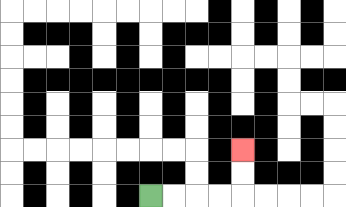{'start': '[6, 8]', 'end': '[10, 6]', 'path_directions': 'R,R,R,R,U,U', 'path_coordinates': '[[6, 8], [7, 8], [8, 8], [9, 8], [10, 8], [10, 7], [10, 6]]'}